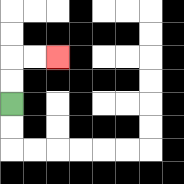{'start': '[0, 4]', 'end': '[2, 2]', 'path_directions': 'U,U,R,R', 'path_coordinates': '[[0, 4], [0, 3], [0, 2], [1, 2], [2, 2]]'}